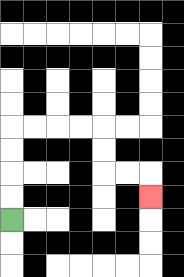{'start': '[0, 9]', 'end': '[6, 8]', 'path_directions': 'U,U,U,U,R,R,R,R,D,D,R,R,D', 'path_coordinates': '[[0, 9], [0, 8], [0, 7], [0, 6], [0, 5], [1, 5], [2, 5], [3, 5], [4, 5], [4, 6], [4, 7], [5, 7], [6, 7], [6, 8]]'}